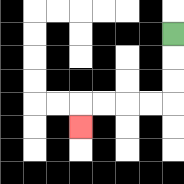{'start': '[7, 1]', 'end': '[3, 5]', 'path_directions': 'D,D,D,L,L,L,L,D', 'path_coordinates': '[[7, 1], [7, 2], [7, 3], [7, 4], [6, 4], [5, 4], [4, 4], [3, 4], [3, 5]]'}